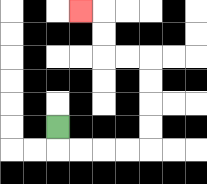{'start': '[2, 5]', 'end': '[3, 0]', 'path_directions': 'D,R,R,R,R,U,U,U,U,L,L,U,U,L', 'path_coordinates': '[[2, 5], [2, 6], [3, 6], [4, 6], [5, 6], [6, 6], [6, 5], [6, 4], [6, 3], [6, 2], [5, 2], [4, 2], [4, 1], [4, 0], [3, 0]]'}